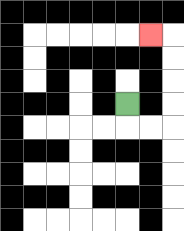{'start': '[5, 4]', 'end': '[6, 1]', 'path_directions': 'D,R,R,U,U,U,U,L', 'path_coordinates': '[[5, 4], [5, 5], [6, 5], [7, 5], [7, 4], [7, 3], [7, 2], [7, 1], [6, 1]]'}